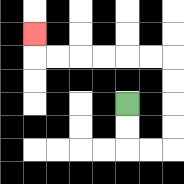{'start': '[5, 4]', 'end': '[1, 1]', 'path_directions': 'D,D,R,R,U,U,U,U,L,L,L,L,L,L,U', 'path_coordinates': '[[5, 4], [5, 5], [5, 6], [6, 6], [7, 6], [7, 5], [7, 4], [7, 3], [7, 2], [6, 2], [5, 2], [4, 2], [3, 2], [2, 2], [1, 2], [1, 1]]'}